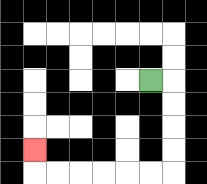{'start': '[6, 3]', 'end': '[1, 6]', 'path_directions': 'R,D,D,D,D,L,L,L,L,L,L,U', 'path_coordinates': '[[6, 3], [7, 3], [7, 4], [7, 5], [7, 6], [7, 7], [6, 7], [5, 7], [4, 7], [3, 7], [2, 7], [1, 7], [1, 6]]'}